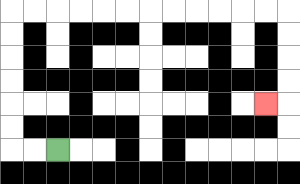{'start': '[2, 6]', 'end': '[11, 4]', 'path_directions': 'L,L,U,U,U,U,U,U,R,R,R,R,R,R,R,R,R,R,R,R,D,D,D,D,L', 'path_coordinates': '[[2, 6], [1, 6], [0, 6], [0, 5], [0, 4], [0, 3], [0, 2], [0, 1], [0, 0], [1, 0], [2, 0], [3, 0], [4, 0], [5, 0], [6, 0], [7, 0], [8, 0], [9, 0], [10, 0], [11, 0], [12, 0], [12, 1], [12, 2], [12, 3], [12, 4], [11, 4]]'}